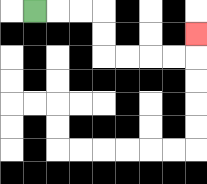{'start': '[1, 0]', 'end': '[8, 1]', 'path_directions': 'R,R,R,D,D,R,R,R,R,U', 'path_coordinates': '[[1, 0], [2, 0], [3, 0], [4, 0], [4, 1], [4, 2], [5, 2], [6, 2], [7, 2], [8, 2], [8, 1]]'}